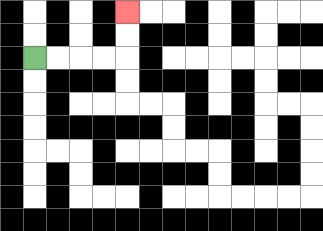{'start': '[1, 2]', 'end': '[5, 0]', 'path_directions': 'R,R,R,R,U,U', 'path_coordinates': '[[1, 2], [2, 2], [3, 2], [4, 2], [5, 2], [5, 1], [5, 0]]'}